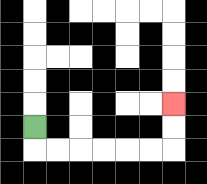{'start': '[1, 5]', 'end': '[7, 4]', 'path_directions': 'D,R,R,R,R,R,R,U,U', 'path_coordinates': '[[1, 5], [1, 6], [2, 6], [3, 6], [4, 6], [5, 6], [6, 6], [7, 6], [7, 5], [7, 4]]'}